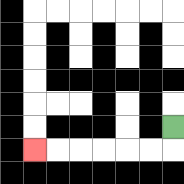{'start': '[7, 5]', 'end': '[1, 6]', 'path_directions': 'D,L,L,L,L,L,L', 'path_coordinates': '[[7, 5], [7, 6], [6, 6], [5, 6], [4, 6], [3, 6], [2, 6], [1, 6]]'}